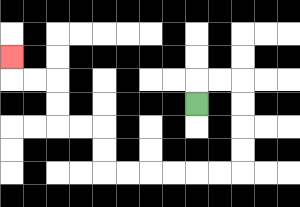{'start': '[8, 4]', 'end': '[0, 2]', 'path_directions': 'U,R,R,D,D,D,D,L,L,L,L,L,L,U,U,L,L,U,U,L,L,U', 'path_coordinates': '[[8, 4], [8, 3], [9, 3], [10, 3], [10, 4], [10, 5], [10, 6], [10, 7], [9, 7], [8, 7], [7, 7], [6, 7], [5, 7], [4, 7], [4, 6], [4, 5], [3, 5], [2, 5], [2, 4], [2, 3], [1, 3], [0, 3], [0, 2]]'}